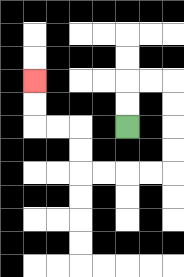{'start': '[5, 5]', 'end': '[1, 3]', 'path_directions': 'U,U,R,R,D,D,D,D,L,L,L,L,U,U,L,L,U,U', 'path_coordinates': '[[5, 5], [5, 4], [5, 3], [6, 3], [7, 3], [7, 4], [7, 5], [7, 6], [7, 7], [6, 7], [5, 7], [4, 7], [3, 7], [3, 6], [3, 5], [2, 5], [1, 5], [1, 4], [1, 3]]'}